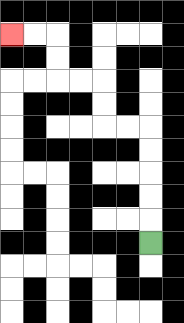{'start': '[6, 10]', 'end': '[0, 1]', 'path_directions': 'U,U,U,U,U,L,L,U,U,L,L,U,U,L,L', 'path_coordinates': '[[6, 10], [6, 9], [6, 8], [6, 7], [6, 6], [6, 5], [5, 5], [4, 5], [4, 4], [4, 3], [3, 3], [2, 3], [2, 2], [2, 1], [1, 1], [0, 1]]'}